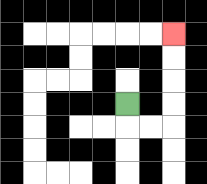{'start': '[5, 4]', 'end': '[7, 1]', 'path_directions': 'D,R,R,U,U,U,U', 'path_coordinates': '[[5, 4], [5, 5], [6, 5], [7, 5], [7, 4], [7, 3], [7, 2], [7, 1]]'}